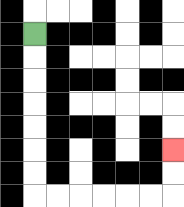{'start': '[1, 1]', 'end': '[7, 6]', 'path_directions': 'D,D,D,D,D,D,D,R,R,R,R,R,R,U,U', 'path_coordinates': '[[1, 1], [1, 2], [1, 3], [1, 4], [1, 5], [1, 6], [1, 7], [1, 8], [2, 8], [3, 8], [4, 8], [5, 8], [6, 8], [7, 8], [7, 7], [7, 6]]'}